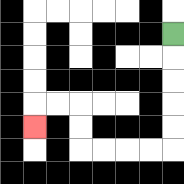{'start': '[7, 1]', 'end': '[1, 5]', 'path_directions': 'D,D,D,D,D,L,L,L,L,U,U,L,L,D', 'path_coordinates': '[[7, 1], [7, 2], [7, 3], [7, 4], [7, 5], [7, 6], [6, 6], [5, 6], [4, 6], [3, 6], [3, 5], [3, 4], [2, 4], [1, 4], [1, 5]]'}